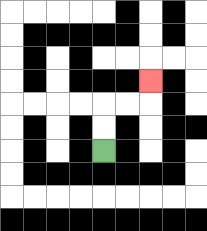{'start': '[4, 6]', 'end': '[6, 3]', 'path_directions': 'U,U,R,R,U', 'path_coordinates': '[[4, 6], [4, 5], [4, 4], [5, 4], [6, 4], [6, 3]]'}